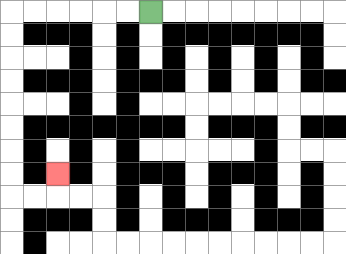{'start': '[6, 0]', 'end': '[2, 7]', 'path_directions': 'L,L,L,L,L,L,D,D,D,D,D,D,D,D,R,R,U', 'path_coordinates': '[[6, 0], [5, 0], [4, 0], [3, 0], [2, 0], [1, 0], [0, 0], [0, 1], [0, 2], [0, 3], [0, 4], [0, 5], [0, 6], [0, 7], [0, 8], [1, 8], [2, 8], [2, 7]]'}